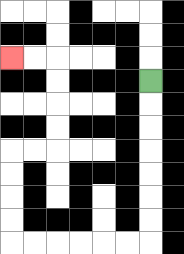{'start': '[6, 3]', 'end': '[0, 2]', 'path_directions': 'D,D,D,D,D,D,D,L,L,L,L,L,L,U,U,U,U,R,R,U,U,U,U,L,L', 'path_coordinates': '[[6, 3], [6, 4], [6, 5], [6, 6], [6, 7], [6, 8], [6, 9], [6, 10], [5, 10], [4, 10], [3, 10], [2, 10], [1, 10], [0, 10], [0, 9], [0, 8], [0, 7], [0, 6], [1, 6], [2, 6], [2, 5], [2, 4], [2, 3], [2, 2], [1, 2], [0, 2]]'}